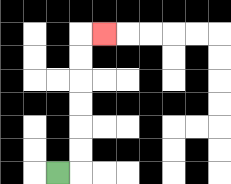{'start': '[2, 7]', 'end': '[4, 1]', 'path_directions': 'R,U,U,U,U,U,U,R', 'path_coordinates': '[[2, 7], [3, 7], [3, 6], [3, 5], [3, 4], [3, 3], [3, 2], [3, 1], [4, 1]]'}